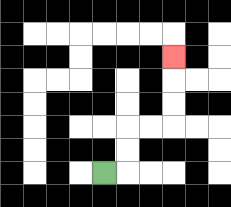{'start': '[4, 7]', 'end': '[7, 2]', 'path_directions': 'R,U,U,R,R,U,U,U', 'path_coordinates': '[[4, 7], [5, 7], [5, 6], [5, 5], [6, 5], [7, 5], [7, 4], [7, 3], [7, 2]]'}